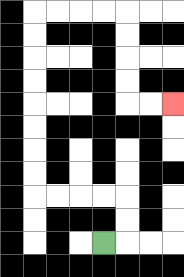{'start': '[4, 10]', 'end': '[7, 4]', 'path_directions': 'R,U,U,L,L,L,L,U,U,U,U,U,U,U,U,R,R,R,R,D,D,D,D,R,R', 'path_coordinates': '[[4, 10], [5, 10], [5, 9], [5, 8], [4, 8], [3, 8], [2, 8], [1, 8], [1, 7], [1, 6], [1, 5], [1, 4], [1, 3], [1, 2], [1, 1], [1, 0], [2, 0], [3, 0], [4, 0], [5, 0], [5, 1], [5, 2], [5, 3], [5, 4], [6, 4], [7, 4]]'}